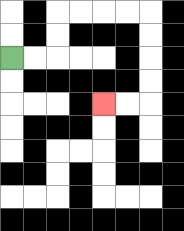{'start': '[0, 2]', 'end': '[4, 4]', 'path_directions': 'R,R,U,U,R,R,R,R,D,D,D,D,L,L', 'path_coordinates': '[[0, 2], [1, 2], [2, 2], [2, 1], [2, 0], [3, 0], [4, 0], [5, 0], [6, 0], [6, 1], [6, 2], [6, 3], [6, 4], [5, 4], [4, 4]]'}